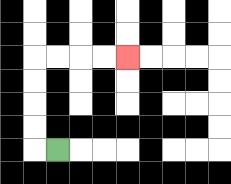{'start': '[2, 6]', 'end': '[5, 2]', 'path_directions': 'L,U,U,U,U,R,R,R,R', 'path_coordinates': '[[2, 6], [1, 6], [1, 5], [1, 4], [1, 3], [1, 2], [2, 2], [3, 2], [4, 2], [5, 2]]'}